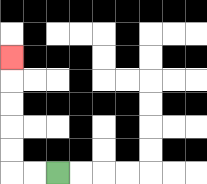{'start': '[2, 7]', 'end': '[0, 2]', 'path_directions': 'L,L,U,U,U,U,U', 'path_coordinates': '[[2, 7], [1, 7], [0, 7], [0, 6], [0, 5], [0, 4], [0, 3], [0, 2]]'}